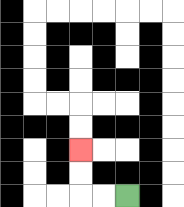{'start': '[5, 8]', 'end': '[3, 6]', 'path_directions': 'L,L,U,U', 'path_coordinates': '[[5, 8], [4, 8], [3, 8], [3, 7], [3, 6]]'}